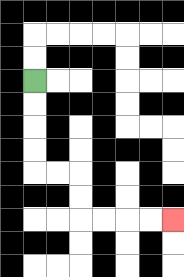{'start': '[1, 3]', 'end': '[7, 9]', 'path_directions': 'D,D,D,D,R,R,D,D,R,R,R,R', 'path_coordinates': '[[1, 3], [1, 4], [1, 5], [1, 6], [1, 7], [2, 7], [3, 7], [3, 8], [3, 9], [4, 9], [5, 9], [6, 9], [7, 9]]'}